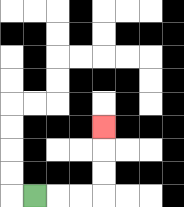{'start': '[1, 8]', 'end': '[4, 5]', 'path_directions': 'R,R,R,U,U,U', 'path_coordinates': '[[1, 8], [2, 8], [3, 8], [4, 8], [4, 7], [4, 6], [4, 5]]'}